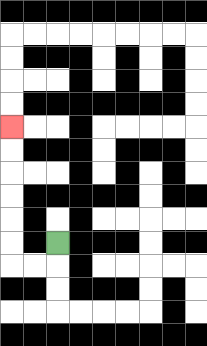{'start': '[2, 10]', 'end': '[0, 5]', 'path_directions': 'D,L,L,U,U,U,U,U,U', 'path_coordinates': '[[2, 10], [2, 11], [1, 11], [0, 11], [0, 10], [0, 9], [0, 8], [0, 7], [0, 6], [0, 5]]'}